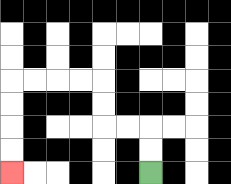{'start': '[6, 7]', 'end': '[0, 7]', 'path_directions': 'U,U,L,L,U,U,L,L,L,L,D,D,D,D', 'path_coordinates': '[[6, 7], [6, 6], [6, 5], [5, 5], [4, 5], [4, 4], [4, 3], [3, 3], [2, 3], [1, 3], [0, 3], [0, 4], [0, 5], [0, 6], [0, 7]]'}